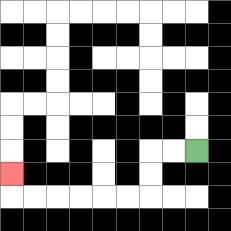{'start': '[8, 6]', 'end': '[0, 7]', 'path_directions': 'L,L,D,D,L,L,L,L,L,L,U', 'path_coordinates': '[[8, 6], [7, 6], [6, 6], [6, 7], [6, 8], [5, 8], [4, 8], [3, 8], [2, 8], [1, 8], [0, 8], [0, 7]]'}